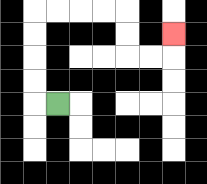{'start': '[2, 4]', 'end': '[7, 1]', 'path_directions': 'L,U,U,U,U,R,R,R,R,D,D,R,R,U', 'path_coordinates': '[[2, 4], [1, 4], [1, 3], [1, 2], [1, 1], [1, 0], [2, 0], [3, 0], [4, 0], [5, 0], [5, 1], [5, 2], [6, 2], [7, 2], [7, 1]]'}